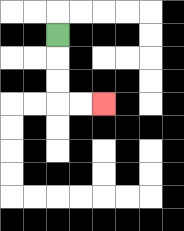{'start': '[2, 1]', 'end': '[4, 4]', 'path_directions': 'D,D,D,R,R', 'path_coordinates': '[[2, 1], [2, 2], [2, 3], [2, 4], [3, 4], [4, 4]]'}